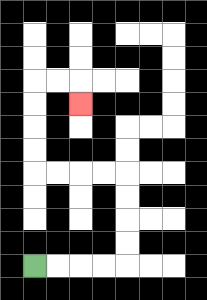{'start': '[1, 11]', 'end': '[3, 4]', 'path_directions': 'R,R,R,R,U,U,U,U,L,L,L,L,U,U,U,U,R,R,D', 'path_coordinates': '[[1, 11], [2, 11], [3, 11], [4, 11], [5, 11], [5, 10], [5, 9], [5, 8], [5, 7], [4, 7], [3, 7], [2, 7], [1, 7], [1, 6], [1, 5], [1, 4], [1, 3], [2, 3], [3, 3], [3, 4]]'}